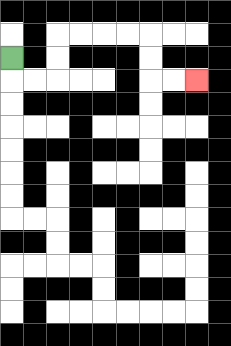{'start': '[0, 2]', 'end': '[8, 3]', 'path_directions': 'D,R,R,U,U,R,R,R,R,D,D,R,R', 'path_coordinates': '[[0, 2], [0, 3], [1, 3], [2, 3], [2, 2], [2, 1], [3, 1], [4, 1], [5, 1], [6, 1], [6, 2], [6, 3], [7, 3], [8, 3]]'}